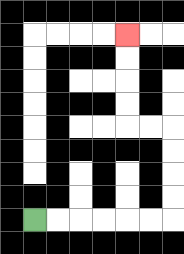{'start': '[1, 9]', 'end': '[5, 1]', 'path_directions': 'R,R,R,R,R,R,U,U,U,U,L,L,U,U,U,U', 'path_coordinates': '[[1, 9], [2, 9], [3, 9], [4, 9], [5, 9], [6, 9], [7, 9], [7, 8], [7, 7], [7, 6], [7, 5], [6, 5], [5, 5], [5, 4], [5, 3], [5, 2], [5, 1]]'}